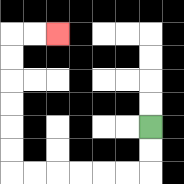{'start': '[6, 5]', 'end': '[2, 1]', 'path_directions': 'D,D,L,L,L,L,L,L,U,U,U,U,U,U,R,R', 'path_coordinates': '[[6, 5], [6, 6], [6, 7], [5, 7], [4, 7], [3, 7], [2, 7], [1, 7], [0, 7], [0, 6], [0, 5], [0, 4], [0, 3], [0, 2], [0, 1], [1, 1], [2, 1]]'}